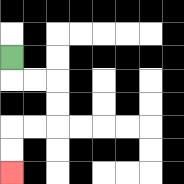{'start': '[0, 2]', 'end': '[0, 7]', 'path_directions': 'D,R,R,D,D,L,L,D,D', 'path_coordinates': '[[0, 2], [0, 3], [1, 3], [2, 3], [2, 4], [2, 5], [1, 5], [0, 5], [0, 6], [0, 7]]'}